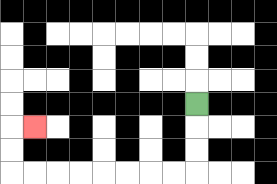{'start': '[8, 4]', 'end': '[1, 5]', 'path_directions': 'D,D,D,L,L,L,L,L,L,L,L,U,U,R', 'path_coordinates': '[[8, 4], [8, 5], [8, 6], [8, 7], [7, 7], [6, 7], [5, 7], [4, 7], [3, 7], [2, 7], [1, 7], [0, 7], [0, 6], [0, 5], [1, 5]]'}